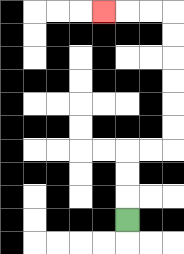{'start': '[5, 9]', 'end': '[4, 0]', 'path_directions': 'U,U,U,R,R,U,U,U,U,U,U,L,L,L', 'path_coordinates': '[[5, 9], [5, 8], [5, 7], [5, 6], [6, 6], [7, 6], [7, 5], [7, 4], [7, 3], [7, 2], [7, 1], [7, 0], [6, 0], [5, 0], [4, 0]]'}